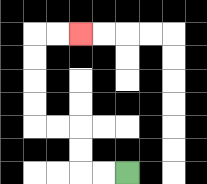{'start': '[5, 7]', 'end': '[3, 1]', 'path_directions': 'L,L,U,U,L,L,U,U,U,U,R,R', 'path_coordinates': '[[5, 7], [4, 7], [3, 7], [3, 6], [3, 5], [2, 5], [1, 5], [1, 4], [1, 3], [1, 2], [1, 1], [2, 1], [3, 1]]'}